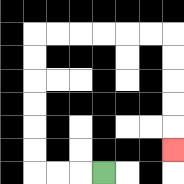{'start': '[4, 7]', 'end': '[7, 6]', 'path_directions': 'L,L,L,U,U,U,U,U,U,R,R,R,R,R,R,D,D,D,D,D', 'path_coordinates': '[[4, 7], [3, 7], [2, 7], [1, 7], [1, 6], [1, 5], [1, 4], [1, 3], [1, 2], [1, 1], [2, 1], [3, 1], [4, 1], [5, 1], [6, 1], [7, 1], [7, 2], [7, 3], [7, 4], [7, 5], [7, 6]]'}